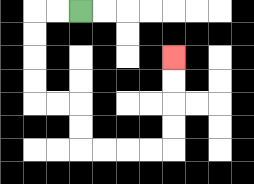{'start': '[3, 0]', 'end': '[7, 2]', 'path_directions': 'L,L,D,D,D,D,R,R,D,D,R,R,R,R,U,U,U,U', 'path_coordinates': '[[3, 0], [2, 0], [1, 0], [1, 1], [1, 2], [1, 3], [1, 4], [2, 4], [3, 4], [3, 5], [3, 6], [4, 6], [5, 6], [6, 6], [7, 6], [7, 5], [7, 4], [7, 3], [7, 2]]'}